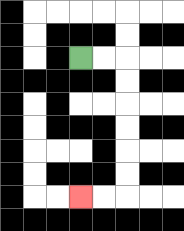{'start': '[3, 2]', 'end': '[3, 8]', 'path_directions': 'R,R,D,D,D,D,D,D,L,L', 'path_coordinates': '[[3, 2], [4, 2], [5, 2], [5, 3], [5, 4], [5, 5], [5, 6], [5, 7], [5, 8], [4, 8], [3, 8]]'}